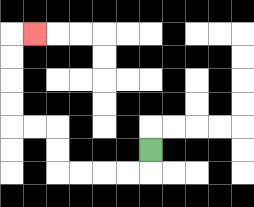{'start': '[6, 6]', 'end': '[1, 1]', 'path_directions': 'D,L,L,L,L,U,U,L,L,U,U,U,U,R', 'path_coordinates': '[[6, 6], [6, 7], [5, 7], [4, 7], [3, 7], [2, 7], [2, 6], [2, 5], [1, 5], [0, 5], [0, 4], [0, 3], [0, 2], [0, 1], [1, 1]]'}